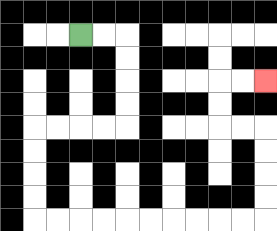{'start': '[3, 1]', 'end': '[11, 3]', 'path_directions': 'R,R,D,D,D,D,L,L,L,L,D,D,D,D,R,R,R,R,R,R,R,R,R,R,U,U,U,U,L,L,U,U,R,R', 'path_coordinates': '[[3, 1], [4, 1], [5, 1], [5, 2], [5, 3], [5, 4], [5, 5], [4, 5], [3, 5], [2, 5], [1, 5], [1, 6], [1, 7], [1, 8], [1, 9], [2, 9], [3, 9], [4, 9], [5, 9], [6, 9], [7, 9], [8, 9], [9, 9], [10, 9], [11, 9], [11, 8], [11, 7], [11, 6], [11, 5], [10, 5], [9, 5], [9, 4], [9, 3], [10, 3], [11, 3]]'}